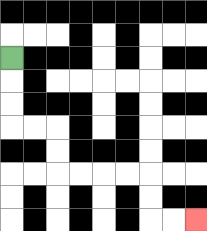{'start': '[0, 2]', 'end': '[8, 9]', 'path_directions': 'D,D,D,R,R,D,D,R,R,R,R,D,D,R,R', 'path_coordinates': '[[0, 2], [0, 3], [0, 4], [0, 5], [1, 5], [2, 5], [2, 6], [2, 7], [3, 7], [4, 7], [5, 7], [6, 7], [6, 8], [6, 9], [7, 9], [8, 9]]'}